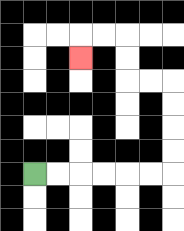{'start': '[1, 7]', 'end': '[3, 2]', 'path_directions': 'R,R,R,R,R,R,U,U,U,U,L,L,U,U,L,L,D', 'path_coordinates': '[[1, 7], [2, 7], [3, 7], [4, 7], [5, 7], [6, 7], [7, 7], [7, 6], [7, 5], [7, 4], [7, 3], [6, 3], [5, 3], [5, 2], [5, 1], [4, 1], [3, 1], [3, 2]]'}